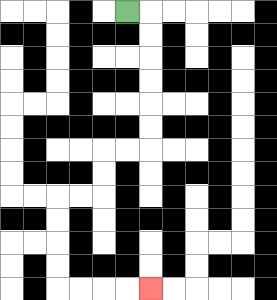{'start': '[5, 0]', 'end': '[6, 12]', 'path_directions': 'R,D,D,D,D,D,D,L,L,D,D,L,L,D,D,D,D,R,R,R,R', 'path_coordinates': '[[5, 0], [6, 0], [6, 1], [6, 2], [6, 3], [6, 4], [6, 5], [6, 6], [5, 6], [4, 6], [4, 7], [4, 8], [3, 8], [2, 8], [2, 9], [2, 10], [2, 11], [2, 12], [3, 12], [4, 12], [5, 12], [6, 12]]'}